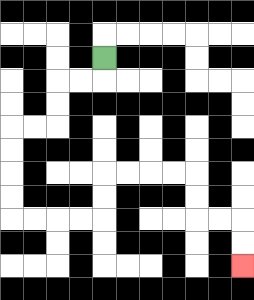{'start': '[4, 2]', 'end': '[10, 11]', 'path_directions': 'D,L,L,D,D,L,L,D,D,D,D,R,R,R,R,U,U,R,R,R,R,D,D,R,R,D,D', 'path_coordinates': '[[4, 2], [4, 3], [3, 3], [2, 3], [2, 4], [2, 5], [1, 5], [0, 5], [0, 6], [0, 7], [0, 8], [0, 9], [1, 9], [2, 9], [3, 9], [4, 9], [4, 8], [4, 7], [5, 7], [6, 7], [7, 7], [8, 7], [8, 8], [8, 9], [9, 9], [10, 9], [10, 10], [10, 11]]'}